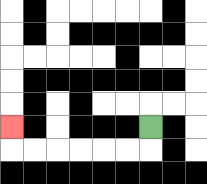{'start': '[6, 5]', 'end': '[0, 5]', 'path_directions': 'D,L,L,L,L,L,L,U', 'path_coordinates': '[[6, 5], [6, 6], [5, 6], [4, 6], [3, 6], [2, 6], [1, 6], [0, 6], [0, 5]]'}